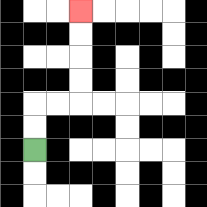{'start': '[1, 6]', 'end': '[3, 0]', 'path_directions': 'U,U,R,R,U,U,U,U', 'path_coordinates': '[[1, 6], [1, 5], [1, 4], [2, 4], [3, 4], [3, 3], [3, 2], [3, 1], [3, 0]]'}